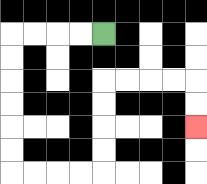{'start': '[4, 1]', 'end': '[8, 5]', 'path_directions': 'L,L,L,L,D,D,D,D,D,D,R,R,R,R,U,U,U,U,R,R,R,R,D,D', 'path_coordinates': '[[4, 1], [3, 1], [2, 1], [1, 1], [0, 1], [0, 2], [0, 3], [0, 4], [0, 5], [0, 6], [0, 7], [1, 7], [2, 7], [3, 7], [4, 7], [4, 6], [4, 5], [4, 4], [4, 3], [5, 3], [6, 3], [7, 3], [8, 3], [8, 4], [8, 5]]'}